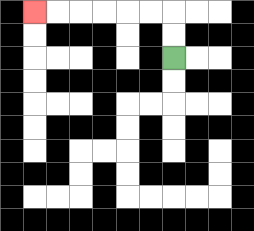{'start': '[7, 2]', 'end': '[1, 0]', 'path_directions': 'U,U,L,L,L,L,L,L', 'path_coordinates': '[[7, 2], [7, 1], [7, 0], [6, 0], [5, 0], [4, 0], [3, 0], [2, 0], [1, 0]]'}